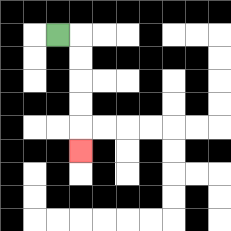{'start': '[2, 1]', 'end': '[3, 6]', 'path_directions': 'R,D,D,D,D,D', 'path_coordinates': '[[2, 1], [3, 1], [3, 2], [3, 3], [3, 4], [3, 5], [3, 6]]'}